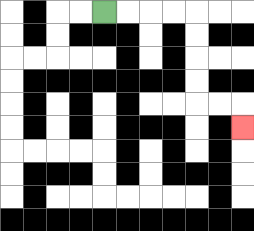{'start': '[4, 0]', 'end': '[10, 5]', 'path_directions': 'R,R,R,R,D,D,D,D,R,R,D', 'path_coordinates': '[[4, 0], [5, 0], [6, 0], [7, 0], [8, 0], [8, 1], [8, 2], [8, 3], [8, 4], [9, 4], [10, 4], [10, 5]]'}